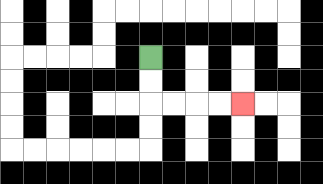{'start': '[6, 2]', 'end': '[10, 4]', 'path_directions': 'D,D,R,R,R,R', 'path_coordinates': '[[6, 2], [6, 3], [6, 4], [7, 4], [8, 4], [9, 4], [10, 4]]'}